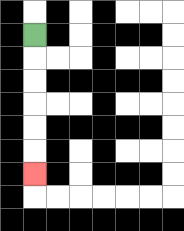{'start': '[1, 1]', 'end': '[1, 7]', 'path_directions': 'D,D,D,D,D,D', 'path_coordinates': '[[1, 1], [1, 2], [1, 3], [1, 4], [1, 5], [1, 6], [1, 7]]'}